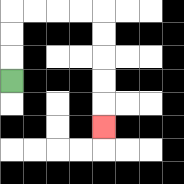{'start': '[0, 3]', 'end': '[4, 5]', 'path_directions': 'U,U,U,R,R,R,R,D,D,D,D,D', 'path_coordinates': '[[0, 3], [0, 2], [0, 1], [0, 0], [1, 0], [2, 0], [3, 0], [4, 0], [4, 1], [4, 2], [4, 3], [4, 4], [4, 5]]'}